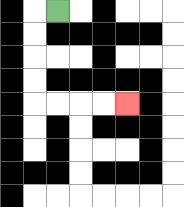{'start': '[2, 0]', 'end': '[5, 4]', 'path_directions': 'L,D,D,D,D,R,R,R,R', 'path_coordinates': '[[2, 0], [1, 0], [1, 1], [1, 2], [1, 3], [1, 4], [2, 4], [3, 4], [4, 4], [5, 4]]'}